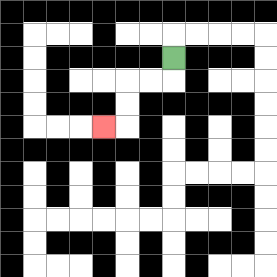{'start': '[7, 2]', 'end': '[4, 5]', 'path_directions': 'D,L,L,D,D,L', 'path_coordinates': '[[7, 2], [7, 3], [6, 3], [5, 3], [5, 4], [5, 5], [4, 5]]'}